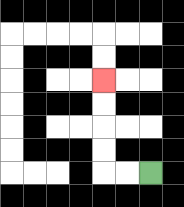{'start': '[6, 7]', 'end': '[4, 3]', 'path_directions': 'L,L,U,U,U,U', 'path_coordinates': '[[6, 7], [5, 7], [4, 7], [4, 6], [4, 5], [4, 4], [4, 3]]'}